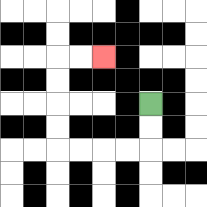{'start': '[6, 4]', 'end': '[4, 2]', 'path_directions': 'D,D,L,L,L,L,U,U,U,U,R,R', 'path_coordinates': '[[6, 4], [6, 5], [6, 6], [5, 6], [4, 6], [3, 6], [2, 6], [2, 5], [2, 4], [2, 3], [2, 2], [3, 2], [4, 2]]'}